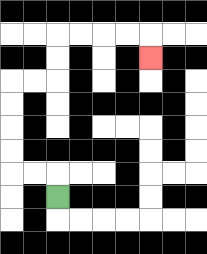{'start': '[2, 8]', 'end': '[6, 2]', 'path_directions': 'U,L,L,U,U,U,U,R,R,U,U,R,R,R,R,D', 'path_coordinates': '[[2, 8], [2, 7], [1, 7], [0, 7], [0, 6], [0, 5], [0, 4], [0, 3], [1, 3], [2, 3], [2, 2], [2, 1], [3, 1], [4, 1], [5, 1], [6, 1], [6, 2]]'}